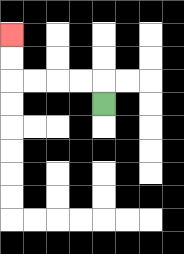{'start': '[4, 4]', 'end': '[0, 1]', 'path_directions': 'U,L,L,L,L,U,U', 'path_coordinates': '[[4, 4], [4, 3], [3, 3], [2, 3], [1, 3], [0, 3], [0, 2], [0, 1]]'}